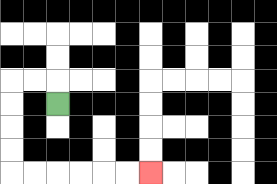{'start': '[2, 4]', 'end': '[6, 7]', 'path_directions': 'U,L,L,D,D,D,D,R,R,R,R,R,R', 'path_coordinates': '[[2, 4], [2, 3], [1, 3], [0, 3], [0, 4], [0, 5], [0, 6], [0, 7], [1, 7], [2, 7], [3, 7], [4, 7], [5, 7], [6, 7]]'}